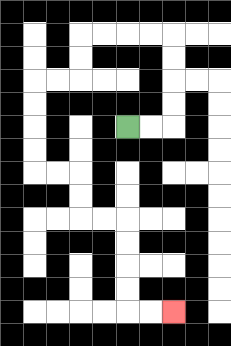{'start': '[5, 5]', 'end': '[7, 13]', 'path_directions': 'R,R,U,U,U,U,L,L,L,L,D,D,L,L,D,D,D,D,R,R,D,D,R,R,D,D,D,D,R,R', 'path_coordinates': '[[5, 5], [6, 5], [7, 5], [7, 4], [7, 3], [7, 2], [7, 1], [6, 1], [5, 1], [4, 1], [3, 1], [3, 2], [3, 3], [2, 3], [1, 3], [1, 4], [1, 5], [1, 6], [1, 7], [2, 7], [3, 7], [3, 8], [3, 9], [4, 9], [5, 9], [5, 10], [5, 11], [5, 12], [5, 13], [6, 13], [7, 13]]'}